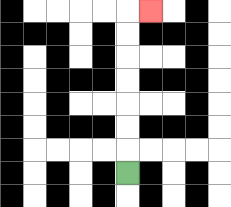{'start': '[5, 7]', 'end': '[6, 0]', 'path_directions': 'U,U,U,U,U,U,U,R', 'path_coordinates': '[[5, 7], [5, 6], [5, 5], [5, 4], [5, 3], [5, 2], [5, 1], [5, 0], [6, 0]]'}